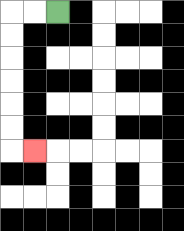{'start': '[2, 0]', 'end': '[1, 6]', 'path_directions': 'L,L,D,D,D,D,D,D,R', 'path_coordinates': '[[2, 0], [1, 0], [0, 0], [0, 1], [0, 2], [0, 3], [0, 4], [0, 5], [0, 6], [1, 6]]'}